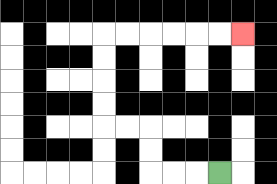{'start': '[9, 7]', 'end': '[10, 1]', 'path_directions': 'L,L,L,U,U,L,L,U,U,U,U,R,R,R,R,R,R', 'path_coordinates': '[[9, 7], [8, 7], [7, 7], [6, 7], [6, 6], [6, 5], [5, 5], [4, 5], [4, 4], [4, 3], [4, 2], [4, 1], [5, 1], [6, 1], [7, 1], [8, 1], [9, 1], [10, 1]]'}